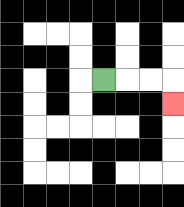{'start': '[4, 3]', 'end': '[7, 4]', 'path_directions': 'R,R,R,D', 'path_coordinates': '[[4, 3], [5, 3], [6, 3], [7, 3], [7, 4]]'}